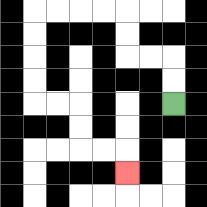{'start': '[7, 4]', 'end': '[5, 7]', 'path_directions': 'U,U,L,L,U,U,L,L,L,L,D,D,D,D,R,R,D,D,R,R,D', 'path_coordinates': '[[7, 4], [7, 3], [7, 2], [6, 2], [5, 2], [5, 1], [5, 0], [4, 0], [3, 0], [2, 0], [1, 0], [1, 1], [1, 2], [1, 3], [1, 4], [2, 4], [3, 4], [3, 5], [3, 6], [4, 6], [5, 6], [5, 7]]'}